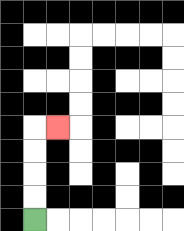{'start': '[1, 9]', 'end': '[2, 5]', 'path_directions': 'U,U,U,U,R', 'path_coordinates': '[[1, 9], [1, 8], [1, 7], [1, 6], [1, 5], [2, 5]]'}